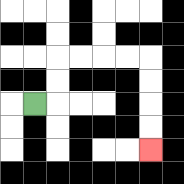{'start': '[1, 4]', 'end': '[6, 6]', 'path_directions': 'R,U,U,R,R,R,R,D,D,D,D', 'path_coordinates': '[[1, 4], [2, 4], [2, 3], [2, 2], [3, 2], [4, 2], [5, 2], [6, 2], [6, 3], [6, 4], [6, 5], [6, 6]]'}